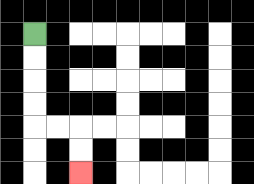{'start': '[1, 1]', 'end': '[3, 7]', 'path_directions': 'D,D,D,D,R,R,D,D', 'path_coordinates': '[[1, 1], [1, 2], [1, 3], [1, 4], [1, 5], [2, 5], [3, 5], [3, 6], [3, 7]]'}